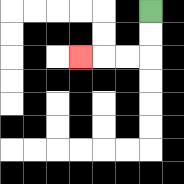{'start': '[6, 0]', 'end': '[3, 2]', 'path_directions': 'D,D,L,L,L', 'path_coordinates': '[[6, 0], [6, 1], [6, 2], [5, 2], [4, 2], [3, 2]]'}